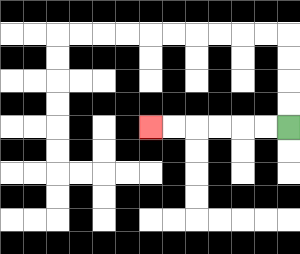{'start': '[12, 5]', 'end': '[6, 5]', 'path_directions': 'L,L,L,L,L,L', 'path_coordinates': '[[12, 5], [11, 5], [10, 5], [9, 5], [8, 5], [7, 5], [6, 5]]'}